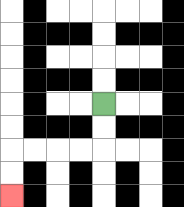{'start': '[4, 4]', 'end': '[0, 8]', 'path_directions': 'D,D,L,L,L,L,D,D', 'path_coordinates': '[[4, 4], [4, 5], [4, 6], [3, 6], [2, 6], [1, 6], [0, 6], [0, 7], [0, 8]]'}